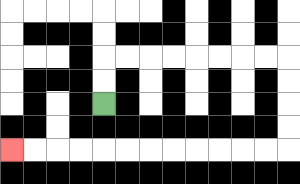{'start': '[4, 4]', 'end': '[0, 6]', 'path_directions': 'U,U,R,R,R,R,R,R,R,R,D,D,D,D,L,L,L,L,L,L,L,L,L,L,L,L', 'path_coordinates': '[[4, 4], [4, 3], [4, 2], [5, 2], [6, 2], [7, 2], [8, 2], [9, 2], [10, 2], [11, 2], [12, 2], [12, 3], [12, 4], [12, 5], [12, 6], [11, 6], [10, 6], [9, 6], [8, 6], [7, 6], [6, 6], [5, 6], [4, 6], [3, 6], [2, 6], [1, 6], [0, 6]]'}